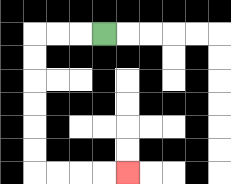{'start': '[4, 1]', 'end': '[5, 7]', 'path_directions': 'L,L,L,D,D,D,D,D,D,R,R,R,R', 'path_coordinates': '[[4, 1], [3, 1], [2, 1], [1, 1], [1, 2], [1, 3], [1, 4], [1, 5], [1, 6], [1, 7], [2, 7], [3, 7], [4, 7], [5, 7]]'}